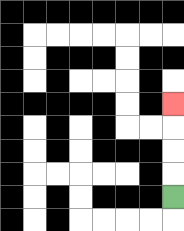{'start': '[7, 8]', 'end': '[7, 4]', 'path_directions': 'U,U,U,U', 'path_coordinates': '[[7, 8], [7, 7], [7, 6], [7, 5], [7, 4]]'}